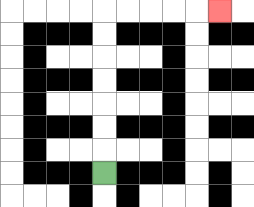{'start': '[4, 7]', 'end': '[9, 0]', 'path_directions': 'U,U,U,U,U,U,U,R,R,R,R,R', 'path_coordinates': '[[4, 7], [4, 6], [4, 5], [4, 4], [4, 3], [4, 2], [4, 1], [4, 0], [5, 0], [6, 0], [7, 0], [8, 0], [9, 0]]'}